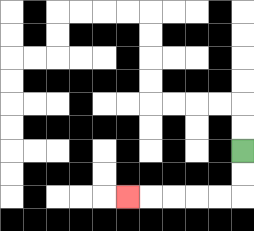{'start': '[10, 6]', 'end': '[5, 8]', 'path_directions': 'D,D,L,L,L,L,L', 'path_coordinates': '[[10, 6], [10, 7], [10, 8], [9, 8], [8, 8], [7, 8], [6, 8], [5, 8]]'}